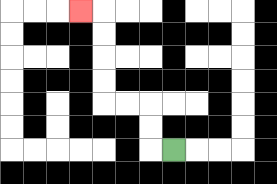{'start': '[7, 6]', 'end': '[3, 0]', 'path_directions': 'L,U,U,L,L,U,U,U,U,L', 'path_coordinates': '[[7, 6], [6, 6], [6, 5], [6, 4], [5, 4], [4, 4], [4, 3], [4, 2], [4, 1], [4, 0], [3, 0]]'}